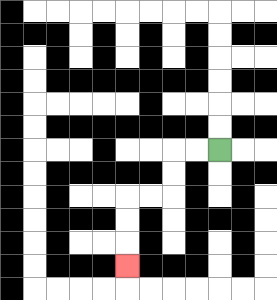{'start': '[9, 6]', 'end': '[5, 11]', 'path_directions': 'L,L,D,D,L,L,D,D,D', 'path_coordinates': '[[9, 6], [8, 6], [7, 6], [7, 7], [7, 8], [6, 8], [5, 8], [5, 9], [5, 10], [5, 11]]'}